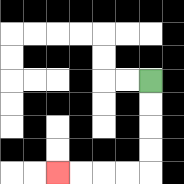{'start': '[6, 3]', 'end': '[2, 7]', 'path_directions': 'D,D,D,D,L,L,L,L', 'path_coordinates': '[[6, 3], [6, 4], [6, 5], [6, 6], [6, 7], [5, 7], [4, 7], [3, 7], [2, 7]]'}